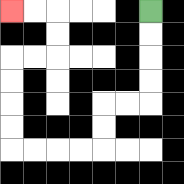{'start': '[6, 0]', 'end': '[0, 0]', 'path_directions': 'D,D,D,D,L,L,D,D,L,L,L,L,U,U,U,U,R,R,U,U,L,L', 'path_coordinates': '[[6, 0], [6, 1], [6, 2], [6, 3], [6, 4], [5, 4], [4, 4], [4, 5], [4, 6], [3, 6], [2, 6], [1, 6], [0, 6], [0, 5], [0, 4], [0, 3], [0, 2], [1, 2], [2, 2], [2, 1], [2, 0], [1, 0], [0, 0]]'}